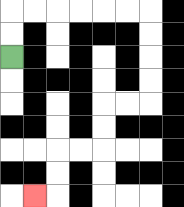{'start': '[0, 2]', 'end': '[1, 8]', 'path_directions': 'U,U,R,R,R,R,R,R,D,D,D,D,L,L,D,D,L,L,D,D,L', 'path_coordinates': '[[0, 2], [0, 1], [0, 0], [1, 0], [2, 0], [3, 0], [4, 0], [5, 0], [6, 0], [6, 1], [6, 2], [6, 3], [6, 4], [5, 4], [4, 4], [4, 5], [4, 6], [3, 6], [2, 6], [2, 7], [2, 8], [1, 8]]'}